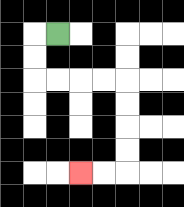{'start': '[2, 1]', 'end': '[3, 7]', 'path_directions': 'L,D,D,R,R,R,R,D,D,D,D,L,L', 'path_coordinates': '[[2, 1], [1, 1], [1, 2], [1, 3], [2, 3], [3, 3], [4, 3], [5, 3], [5, 4], [5, 5], [5, 6], [5, 7], [4, 7], [3, 7]]'}